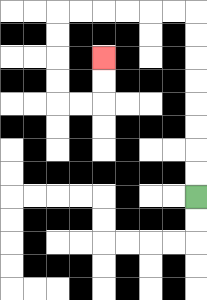{'start': '[8, 8]', 'end': '[4, 2]', 'path_directions': 'U,U,U,U,U,U,U,U,L,L,L,L,L,L,D,D,D,D,R,R,U,U', 'path_coordinates': '[[8, 8], [8, 7], [8, 6], [8, 5], [8, 4], [8, 3], [8, 2], [8, 1], [8, 0], [7, 0], [6, 0], [5, 0], [4, 0], [3, 0], [2, 0], [2, 1], [2, 2], [2, 3], [2, 4], [3, 4], [4, 4], [4, 3], [4, 2]]'}